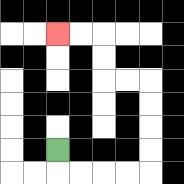{'start': '[2, 6]', 'end': '[2, 1]', 'path_directions': 'D,R,R,R,R,U,U,U,U,L,L,U,U,L,L', 'path_coordinates': '[[2, 6], [2, 7], [3, 7], [4, 7], [5, 7], [6, 7], [6, 6], [6, 5], [6, 4], [6, 3], [5, 3], [4, 3], [4, 2], [4, 1], [3, 1], [2, 1]]'}